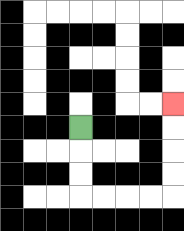{'start': '[3, 5]', 'end': '[7, 4]', 'path_directions': 'D,D,D,R,R,R,R,U,U,U,U', 'path_coordinates': '[[3, 5], [3, 6], [3, 7], [3, 8], [4, 8], [5, 8], [6, 8], [7, 8], [7, 7], [7, 6], [7, 5], [7, 4]]'}